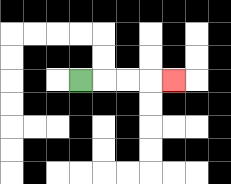{'start': '[3, 3]', 'end': '[7, 3]', 'path_directions': 'R,R,R,R', 'path_coordinates': '[[3, 3], [4, 3], [5, 3], [6, 3], [7, 3]]'}